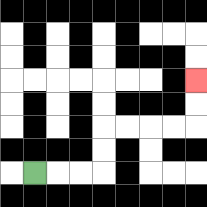{'start': '[1, 7]', 'end': '[8, 3]', 'path_directions': 'R,R,R,U,U,R,R,R,R,U,U', 'path_coordinates': '[[1, 7], [2, 7], [3, 7], [4, 7], [4, 6], [4, 5], [5, 5], [6, 5], [7, 5], [8, 5], [8, 4], [8, 3]]'}